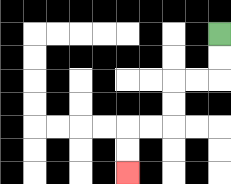{'start': '[9, 1]', 'end': '[5, 7]', 'path_directions': 'D,D,L,L,D,D,L,L,D,D', 'path_coordinates': '[[9, 1], [9, 2], [9, 3], [8, 3], [7, 3], [7, 4], [7, 5], [6, 5], [5, 5], [5, 6], [5, 7]]'}